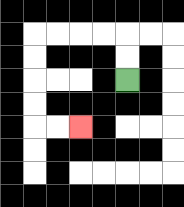{'start': '[5, 3]', 'end': '[3, 5]', 'path_directions': 'U,U,L,L,L,L,D,D,D,D,R,R', 'path_coordinates': '[[5, 3], [5, 2], [5, 1], [4, 1], [3, 1], [2, 1], [1, 1], [1, 2], [1, 3], [1, 4], [1, 5], [2, 5], [3, 5]]'}